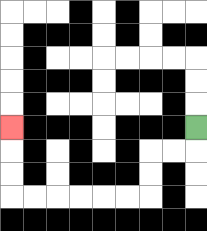{'start': '[8, 5]', 'end': '[0, 5]', 'path_directions': 'D,L,L,D,D,L,L,L,L,L,L,U,U,U', 'path_coordinates': '[[8, 5], [8, 6], [7, 6], [6, 6], [6, 7], [6, 8], [5, 8], [4, 8], [3, 8], [2, 8], [1, 8], [0, 8], [0, 7], [0, 6], [0, 5]]'}